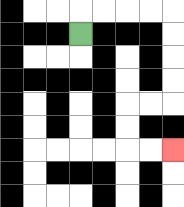{'start': '[3, 1]', 'end': '[7, 6]', 'path_directions': 'U,R,R,R,R,D,D,D,D,L,L,D,D,R,R', 'path_coordinates': '[[3, 1], [3, 0], [4, 0], [5, 0], [6, 0], [7, 0], [7, 1], [7, 2], [7, 3], [7, 4], [6, 4], [5, 4], [5, 5], [5, 6], [6, 6], [7, 6]]'}